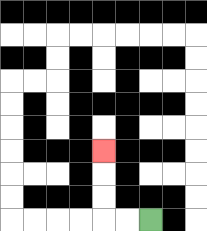{'start': '[6, 9]', 'end': '[4, 6]', 'path_directions': 'L,L,U,U,U', 'path_coordinates': '[[6, 9], [5, 9], [4, 9], [4, 8], [4, 7], [4, 6]]'}